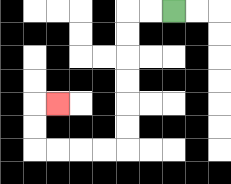{'start': '[7, 0]', 'end': '[2, 4]', 'path_directions': 'L,L,D,D,D,D,D,D,L,L,L,L,U,U,R', 'path_coordinates': '[[7, 0], [6, 0], [5, 0], [5, 1], [5, 2], [5, 3], [5, 4], [5, 5], [5, 6], [4, 6], [3, 6], [2, 6], [1, 6], [1, 5], [1, 4], [2, 4]]'}